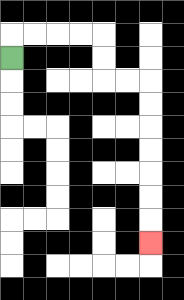{'start': '[0, 2]', 'end': '[6, 10]', 'path_directions': 'U,R,R,R,R,D,D,R,R,D,D,D,D,D,D,D', 'path_coordinates': '[[0, 2], [0, 1], [1, 1], [2, 1], [3, 1], [4, 1], [4, 2], [4, 3], [5, 3], [6, 3], [6, 4], [6, 5], [6, 6], [6, 7], [6, 8], [6, 9], [6, 10]]'}